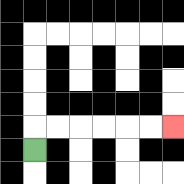{'start': '[1, 6]', 'end': '[7, 5]', 'path_directions': 'U,R,R,R,R,R,R', 'path_coordinates': '[[1, 6], [1, 5], [2, 5], [3, 5], [4, 5], [5, 5], [6, 5], [7, 5]]'}